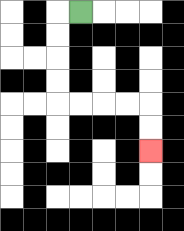{'start': '[3, 0]', 'end': '[6, 6]', 'path_directions': 'L,D,D,D,D,R,R,R,R,D,D', 'path_coordinates': '[[3, 0], [2, 0], [2, 1], [2, 2], [2, 3], [2, 4], [3, 4], [4, 4], [5, 4], [6, 4], [6, 5], [6, 6]]'}